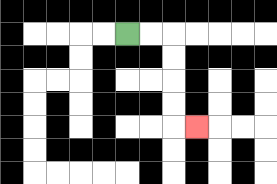{'start': '[5, 1]', 'end': '[8, 5]', 'path_directions': 'R,R,D,D,D,D,R', 'path_coordinates': '[[5, 1], [6, 1], [7, 1], [7, 2], [7, 3], [7, 4], [7, 5], [8, 5]]'}